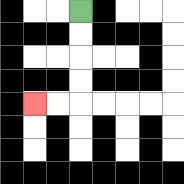{'start': '[3, 0]', 'end': '[1, 4]', 'path_directions': 'D,D,D,D,L,L', 'path_coordinates': '[[3, 0], [3, 1], [3, 2], [3, 3], [3, 4], [2, 4], [1, 4]]'}